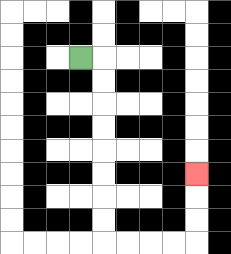{'start': '[3, 2]', 'end': '[8, 7]', 'path_directions': 'R,D,D,D,D,D,D,D,D,R,R,R,R,U,U,U', 'path_coordinates': '[[3, 2], [4, 2], [4, 3], [4, 4], [4, 5], [4, 6], [4, 7], [4, 8], [4, 9], [4, 10], [5, 10], [6, 10], [7, 10], [8, 10], [8, 9], [8, 8], [8, 7]]'}